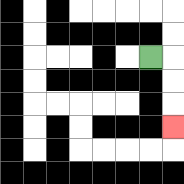{'start': '[6, 2]', 'end': '[7, 5]', 'path_directions': 'R,D,D,D', 'path_coordinates': '[[6, 2], [7, 2], [7, 3], [7, 4], [7, 5]]'}